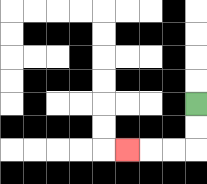{'start': '[8, 4]', 'end': '[5, 6]', 'path_directions': 'D,D,L,L,L', 'path_coordinates': '[[8, 4], [8, 5], [8, 6], [7, 6], [6, 6], [5, 6]]'}